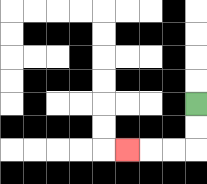{'start': '[8, 4]', 'end': '[5, 6]', 'path_directions': 'D,D,L,L,L', 'path_coordinates': '[[8, 4], [8, 5], [8, 6], [7, 6], [6, 6], [5, 6]]'}